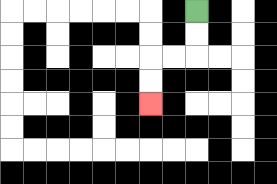{'start': '[8, 0]', 'end': '[6, 4]', 'path_directions': 'D,D,L,L,D,D', 'path_coordinates': '[[8, 0], [8, 1], [8, 2], [7, 2], [6, 2], [6, 3], [6, 4]]'}